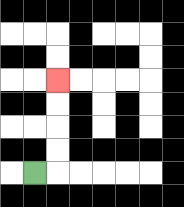{'start': '[1, 7]', 'end': '[2, 3]', 'path_directions': 'R,U,U,U,U', 'path_coordinates': '[[1, 7], [2, 7], [2, 6], [2, 5], [2, 4], [2, 3]]'}